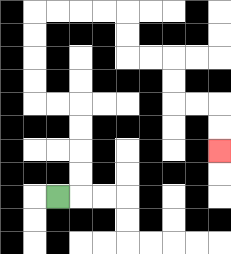{'start': '[2, 8]', 'end': '[9, 6]', 'path_directions': 'R,U,U,U,U,L,L,U,U,U,U,R,R,R,R,D,D,R,R,D,D,R,R,D,D', 'path_coordinates': '[[2, 8], [3, 8], [3, 7], [3, 6], [3, 5], [3, 4], [2, 4], [1, 4], [1, 3], [1, 2], [1, 1], [1, 0], [2, 0], [3, 0], [4, 0], [5, 0], [5, 1], [5, 2], [6, 2], [7, 2], [7, 3], [7, 4], [8, 4], [9, 4], [9, 5], [9, 6]]'}